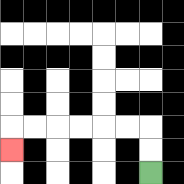{'start': '[6, 7]', 'end': '[0, 6]', 'path_directions': 'U,U,L,L,L,L,L,L,D', 'path_coordinates': '[[6, 7], [6, 6], [6, 5], [5, 5], [4, 5], [3, 5], [2, 5], [1, 5], [0, 5], [0, 6]]'}